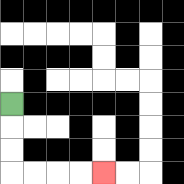{'start': '[0, 4]', 'end': '[4, 7]', 'path_directions': 'D,D,D,R,R,R,R', 'path_coordinates': '[[0, 4], [0, 5], [0, 6], [0, 7], [1, 7], [2, 7], [3, 7], [4, 7]]'}